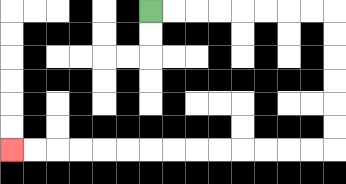{'start': '[6, 0]', 'end': '[0, 6]', 'path_directions': 'R,R,R,R,R,R,R,R,D,D,D,D,D,D,L,L,L,L,L,L,L,L,L,L,L,L,L,L', 'path_coordinates': '[[6, 0], [7, 0], [8, 0], [9, 0], [10, 0], [11, 0], [12, 0], [13, 0], [14, 0], [14, 1], [14, 2], [14, 3], [14, 4], [14, 5], [14, 6], [13, 6], [12, 6], [11, 6], [10, 6], [9, 6], [8, 6], [7, 6], [6, 6], [5, 6], [4, 6], [3, 6], [2, 6], [1, 6], [0, 6]]'}